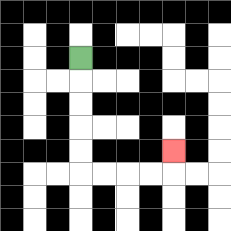{'start': '[3, 2]', 'end': '[7, 6]', 'path_directions': 'D,D,D,D,D,R,R,R,R,U', 'path_coordinates': '[[3, 2], [3, 3], [3, 4], [3, 5], [3, 6], [3, 7], [4, 7], [5, 7], [6, 7], [7, 7], [7, 6]]'}